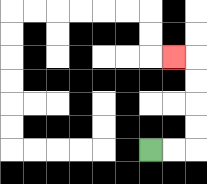{'start': '[6, 6]', 'end': '[7, 2]', 'path_directions': 'R,R,U,U,U,U,L', 'path_coordinates': '[[6, 6], [7, 6], [8, 6], [8, 5], [8, 4], [8, 3], [8, 2], [7, 2]]'}